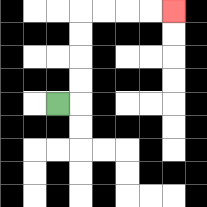{'start': '[2, 4]', 'end': '[7, 0]', 'path_directions': 'R,U,U,U,U,R,R,R,R', 'path_coordinates': '[[2, 4], [3, 4], [3, 3], [3, 2], [3, 1], [3, 0], [4, 0], [5, 0], [6, 0], [7, 0]]'}